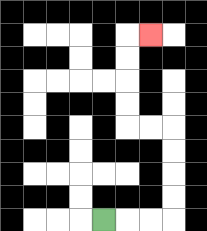{'start': '[4, 9]', 'end': '[6, 1]', 'path_directions': 'R,R,R,U,U,U,U,L,L,U,U,U,U,R', 'path_coordinates': '[[4, 9], [5, 9], [6, 9], [7, 9], [7, 8], [7, 7], [7, 6], [7, 5], [6, 5], [5, 5], [5, 4], [5, 3], [5, 2], [5, 1], [6, 1]]'}